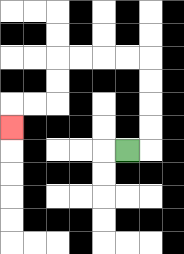{'start': '[5, 6]', 'end': '[0, 5]', 'path_directions': 'R,U,U,U,U,L,L,L,L,D,D,L,L,D', 'path_coordinates': '[[5, 6], [6, 6], [6, 5], [6, 4], [6, 3], [6, 2], [5, 2], [4, 2], [3, 2], [2, 2], [2, 3], [2, 4], [1, 4], [0, 4], [0, 5]]'}